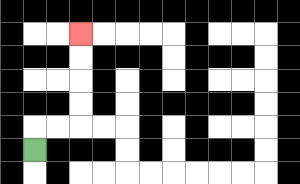{'start': '[1, 6]', 'end': '[3, 1]', 'path_directions': 'U,R,R,U,U,U,U', 'path_coordinates': '[[1, 6], [1, 5], [2, 5], [3, 5], [3, 4], [3, 3], [3, 2], [3, 1]]'}